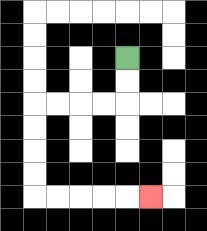{'start': '[5, 2]', 'end': '[6, 8]', 'path_directions': 'D,D,L,L,L,L,D,D,D,D,R,R,R,R,R', 'path_coordinates': '[[5, 2], [5, 3], [5, 4], [4, 4], [3, 4], [2, 4], [1, 4], [1, 5], [1, 6], [1, 7], [1, 8], [2, 8], [3, 8], [4, 8], [5, 8], [6, 8]]'}